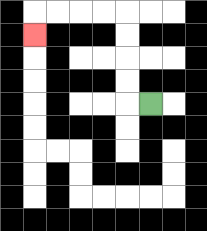{'start': '[6, 4]', 'end': '[1, 1]', 'path_directions': 'L,U,U,U,U,L,L,L,L,D', 'path_coordinates': '[[6, 4], [5, 4], [5, 3], [5, 2], [5, 1], [5, 0], [4, 0], [3, 0], [2, 0], [1, 0], [1, 1]]'}